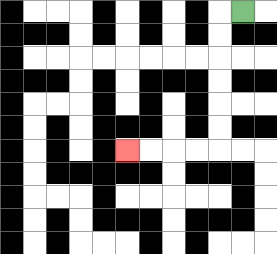{'start': '[10, 0]', 'end': '[5, 6]', 'path_directions': 'L,D,D,D,D,D,D,L,L,L,L', 'path_coordinates': '[[10, 0], [9, 0], [9, 1], [9, 2], [9, 3], [9, 4], [9, 5], [9, 6], [8, 6], [7, 6], [6, 6], [5, 6]]'}